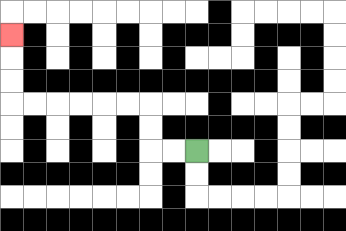{'start': '[8, 6]', 'end': '[0, 1]', 'path_directions': 'L,L,U,U,L,L,L,L,L,L,U,U,U', 'path_coordinates': '[[8, 6], [7, 6], [6, 6], [6, 5], [6, 4], [5, 4], [4, 4], [3, 4], [2, 4], [1, 4], [0, 4], [0, 3], [0, 2], [0, 1]]'}